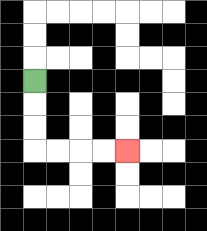{'start': '[1, 3]', 'end': '[5, 6]', 'path_directions': 'D,D,D,R,R,R,R', 'path_coordinates': '[[1, 3], [1, 4], [1, 5], [1, 6], [2, 6], [3, 6], [4, 6], [5, 6]]'}